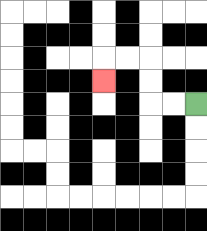{'start': '[8, 4]', 'end': '[4, 3]', 'path_directions': 'L,L,U,U,L,L,D', 'path_coordinates': '[[8, 4], [7, 4], [6, 4], [6, 3], [6, 2], [5, 2], [4, 2], [4, 3]]'}